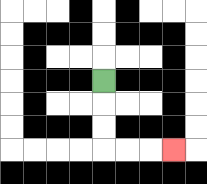{'start': '[4, 3]', 'end': '[7, 6]', 'path_directions': 'D,D,D,R,R,R', 'path_coordinates': '[[4, 3], [4, 4], [4, 5], [4, 6], [5, 6], [6, 6], [7, 6]]'}